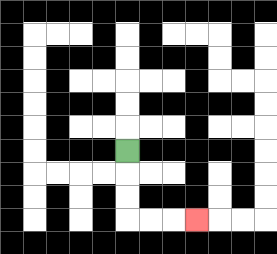{'start': '[5, 6]', 'end': '[8, 9]', 'path_directions': 'D,D,D,R,R,R', 'path_coordinates': '[[5, 6], [5, 7], [5, 8], [5, 9], [6, 9], [7, 9], [8, 9]]'}